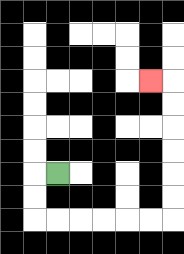{'start': '[2, 7]', 'end': '[6, 3]', 'path_directions': 'L,D,D,R,R,R,R,R,R,U,U,U,U,U,U,L', 'path_coordinates': '[[2, 7], [1, 7], [1, 8], [1, 9], [2, 9], [3, 9], [4, 9], [5, 9], [6, 9], [7, 9], [7, 8], [7, 7], [7, 6], [7, 5], [7, 4], [7, 3], [6, 3]]'}